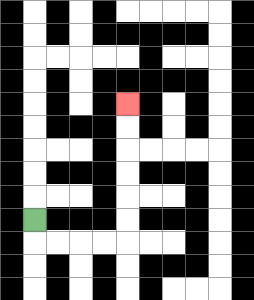{'start': '[1, 9]', 'end': '[5, 4]', 'path_directions': 'D,R,R,R,R,U,U,U,U,U,U', 'path_coordinates': '[[1, 9], [1, 10], [2, 10], [3, 10], [4, 10], [5, 10], [5, 9], [5, 8], [5, 7], [5, 6], [5, 5], [5, 4]]'}